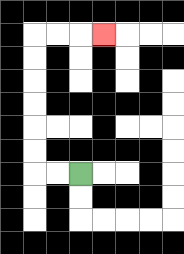{'start': '[3, 7]', 'end': '[4, 1]', 'path_directions': 'L,L,U,U,U,U,U,U,R,R,R', 'path_coordinates': '[[3, 7], [2, 7], [1, 7], [1, 6], [1, 5], [1, 4], [1, 3], [1, 2], [1, 1], [2, 1], [3, 1], [4, 1]]'}